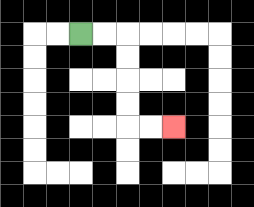{'start': '[3, 1]', 'end': '[7, 5]', 'path_directions': 'R,R,D,D,D,D,R,R', 'path_coordinates': '[[3, 1], [4, 1], [5, 1], [5, 2], [5, 3], [5, 4], [5, 5], [6, 5], [7, 5]]'}